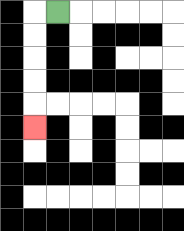{'start': '[2, 0]', 'end': '[1, 5]', 'path_directions': 'L,D,D,D,D,D', 'path_coordinates': '[[2, 0], [1, 0], [1, 1], [1, 2], [1, 3], [1, 4], [1, 5]]'}